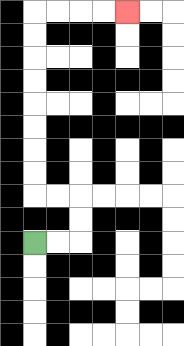{'start': '[1, 10]', 'end': '[5, 0]', 'path_directions': 'R,R,U,U,L,L,U,U,U,U,U,U,U,U,R,R,R,R', 'path_coordinates': '[[1, 10], [2, 10], [3, 10], [3, 9], [3, 8], [2, 8], [1, 8], [1, 7], [1, 6], [1, 5], [1, 4], [1, 3], [1, 2], [1, 1], [1, 0], [2, 0], [3, 0], [4, 0], [5, 0]]'}